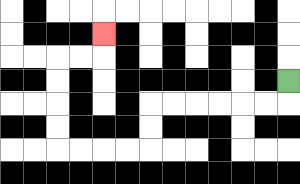{'start': '[12, 3]', 'end': '[4, 1]', 'path_directions': 'D,L,L,L,L,L,L,D,D,L,L,L,L,U,U,U,U,R,R,U', 'path_coordinates': '[[12, 3], [12, 4], [11, 4], [10, 4], [9, 4], [8, 4], [7, 4], [6, 4], [6, 5], [6, 6], [5, 6], [4, 6], [3, 6], [2, 6], [2, 5], [2, 4], [2, 3], [2, 2], [3, 2], [4, 2], [4, 1]]'}